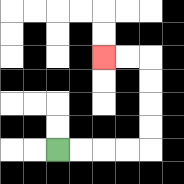{'start': '[2, 6]', 'end': '[4, 2]', 'path_directions': 'R,R,R,R,U,U,U,U,L,L', 'path_coordinates': '[[2, 6], [3, 6], [4, 6], [5, 6], [6, 6], [6, 5], [6, 4], [6, 3], [6, 2], [5, 2], [4, 2]]'}